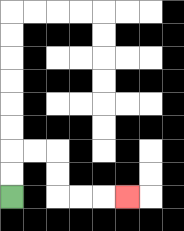{'start': '[0, 8]', 'end': '[5, 8]', 'path_directions': 'U,U,R,R,D,D,R,R,R', 'path_coordinates': '[[0, 8], [0, 7], [0, 6], [1, 6], [2, 6], [2, 7], [2, 8], [3, 8], [4, 8], [5, 8]]'}